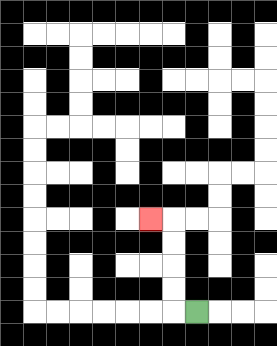{'start': '[8, 13]', 'end': '[6, 9]', 'path_directions': 'L,U,U,U,U,L', 'path_coordinates': '[[8, 13], [7, 13], [7, 12], [7, 11], [7, 10], [7, 9], [6, 9]]'}